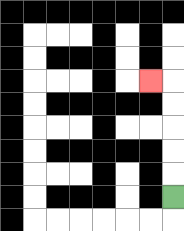{'start': '[7, 8]', 'end': '[6, 3]', 'path_directions': 'U,U,U,U,U,L', 'path_coordinates': '[[7, 8], [7, 7], [7, 6], [7, 5], [7, 4], [7, 3], [6, 3]]'}